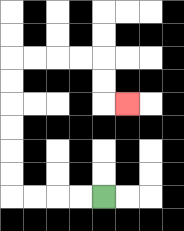{'start': '[4, 8]', 'end': '[5, 4]', 'path_directions': 'L,L,L,L,U,U,U,U,U,U,R,R,R,R,D,D,R', 'path_coordinates': '[[4, 8], [3, 8], [2, 8], [1, 8], [0, 8], [0, 7], [0, 6], [0, 5], [0, 4], [0, 3], [0, 2], [1, 2], [2, 2], [3, 2], [4, 2], [4, 3], [4, 4], [5, 4]]'}